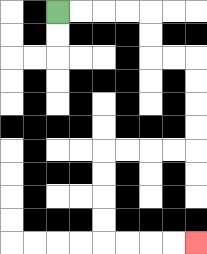{'start': '[2, 0]', 'end': '[8, 10]', 'path_directions': 'R,R,R,R,D,D,R,R,D,D,D,D,L,L,L,L,D,D,D,D,R,R,R,R', 'path_coordinates': '[[2, 0], [3, 0], [4, 0], [5, 0], [6, 0], [6, 1], [6, 2], [7, 2], [8, 2], [8, 3], [8, 4], [8, 5], [8, 6], [7, 6], [6, 6], [5, 6], [4, 6], [4, 7], [4, 8], [4, 9], [4, 10], [5, 10], [6, 10], [7, 10], [8, 10]]'}